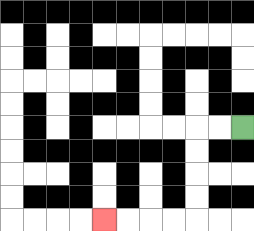{'start': '[10, 5]', 'end': '[4, 9]', 'path_directions': 'L,L,D,D,D,D,L,L,L,L', 'path_coordinates': '[[10, 5], [9, 5], [8, 5], [8, 6], [8, 7], [8, 8], [8, 9], [7, 9], [6, 9], [5, 9], [4, 9]]'}